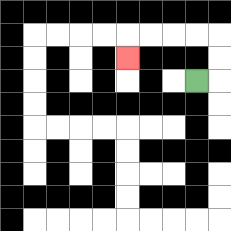{'start': '[8, 3]', 'end': '[5, 2]', 'path_directions': 'R,U,U,L,L,L,L,D', 'path_coordinates': '[[8, 3], [9, 3], [9, 2], [9, 1], [8, 1], [7, 1], [6, 1], [5, 1], [5, 2]]'}